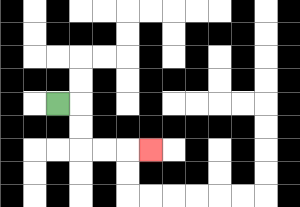{'start': '[2, 4]', 'end': '[6, 6]', 'path_directions': 'R,D,D,R,R,R', 'path_coordinates': '[[2, 4], [3, 4], [3, 5], [3, 6], [4, 6], [5, 6], [6, 6]]'}